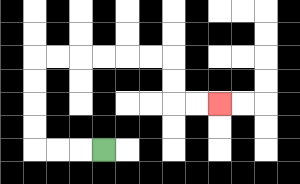{'start': '[4, 6]', 'end': '[9, 4]', 'path_directions': 'L,L,L,U,U,U,U,R,R,R,R,R,R,D,D,R,R', 'path_coordinates': '[[4, 6], [3, 6], [2, 6], [1, 6], [1, 5], [1, 4], [1, 3], [1, 2], [2, 2], [3, 2], [4, 2], [5, 2], [6, 2], [7, 2], [7, 3], [7, 4], [8, 4], [9, 4]]'}